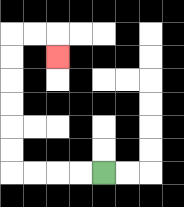{'start': '[4, 7]', 'end': '[2, 2]', 'path_directions': 'L,L,L,L,U,U,U,U,U,U,R,R,D', 'path_coordinates': '[[4, 7], [3, 7], [2, 7], [1, 7], [0, 7], [0, 6], [0, 5], [0, 4], [0, 3], [0, 2], [0, 1], [1, 1], [2, 1], [2, 2]]'}